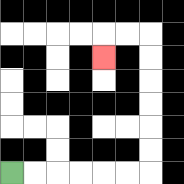{'start': '[0, 7]', 'end': '[4, 2]', 'path_directions': 'R,R,R,R,R,R,U,U,U,U,U,U,L,L,D', 'path_coordinates': '[[0, 7], [1, 7], [2, 7], [3, 7], [4, 7], [5, 7], [6, 7], [6, 6], [6, 5], [6, 4], [6, 3], [6, 2], [6, 1], [5, 1], [4, 1], [4, 2]]'}